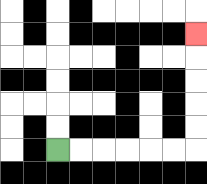{'start': '[2, 6]', 'end': '[8, 1]', 'path_directions': 'R,R,R,R,R,R,U,U,U,U,U', 'path_coordinates': '[[2, 6], [3, 6], [4, 6], [5, 6], [6, 6], [7, 6], [8, 6], [8, 5], [8, 4], [8, 3], [8, 2], [8, 1]]'}